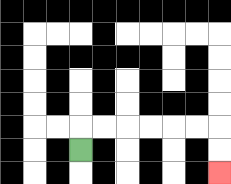{'start': '[3, 6]', 'end': '[9, 7]', 'path_directions': 'U,R,R,R,R,R,R,D,D', 'path_coordinates': '[[3, 6], [3, 5], [4, 5], [5, 5], [6, 5], [7, 5], [8, 5], [9, 5], [9, 6], [9, 7]]'}